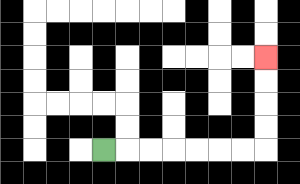{'start': '[4, 6]', 'end': '[11, 2]', 'path_directions': 'R,R,R,R,R,R,R,U,U,U,U', 'path_coordinates': '[[4, 6], [5, 6], [6, 6], [7, 6], [8, 6], [9, 6], [10, 6], [11, 6], [11, 5], [11, 4], [11, 3], [11, 2]]'}